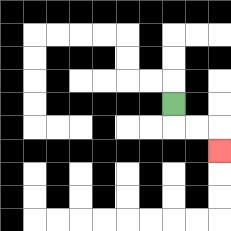{'start': '[7, 4]', 'end': '[9, 6]', 'path_directions': 'D,R,R,D', 'path_coordinates': '[[7, 4], [7, 5], [8, 5], [9, 5], [9, 6]]'}